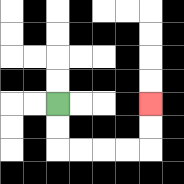{'start': '[2, 4]', 'end': '[6, 4]', 'path_directions': 'D,D,R,R,R,R,U,U', 'path_coordinates': '[[2, 4], [2, 5], [2, 6], [3, 6], [4, 6], [5, 6], [6, 6], [6, 5], [6, 4]]'}